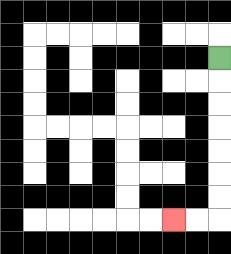{'start': '[9, 2]', 'end': '[7, 9]', 'path_directions': 'D,D,D,D,D,D,D,L,L', 'path_coordinates': '[[9, 2], [9, 3], [9, 4], [9, 5], [9, 6], [9, 7], [9, 8], [9, 9], [8, 9], [7, 9]]'}